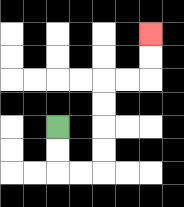{'start': '[2, 5]', 'end': '[6, 1]', 'path_directions': 'D,D,R,R,U,U,U,U,R,R,U,U', 'path_coordinates': '[[2, 5], [2, 6], [2, 7], [3, 7], [4, 7], [4, 6], [4, 5], [4, 4], [4, 3], [5, 3], [6, 3], [6, 2], [6, 1]]'}